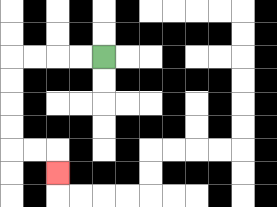{'start': '[4, 2]', 'end': '[2, 7]', 'path_directions': 'L,L,L,L,D,D,D,D,R,R,D', 'path_coordinates': '[[4, 2], [3, 2], [2, 2], [1, 2], [0, 2], [0, 3], [0, 4], [0, 5], [0, 6], [1, 6], [2, 6], [2, 7]]'}